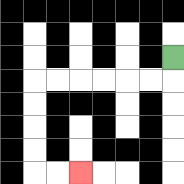{'start': '[7, 2]', 'end': '[3, 7]', 'path_directions': 'D,L,L,L,L,L,L,D,D,D,D,R,R', 'path_coordinates': '[[7, 2], [7, 3], [6, 3], [5, 3], [4, 3], [3, 3], [2, 3], [1, 3], [1, 4], [1, 5], [1, 6], [1, 7], [2, 7], [3, 7]]'}